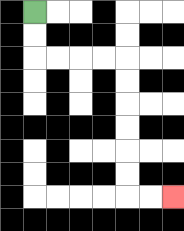{'start': '[1, 0]', 'end': '[7, 8]', 'path_directions': 'D,D,R,R,R,R,D,D,D,D,D,D,R,R', 'path_coordinates': '[[1, 0], [1, 1], [1, 2], [2, 2], [3, 2], [4, 2], [5, 2], [5, 3], [5, 4], [5, 5], [5, 6], [5, 7], [5, 8], [6, 8], [7, 8]]'}